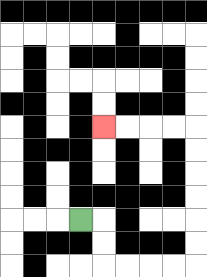{'start': '[3, 9]', 'end': '[4, 5]', 'path_directions': 'R,D,D,R,R,R,R,U,U,U,U,U,U,L,L,L,L', 'path_coordinates': '[[3, 9], [4, 9], [4, 10], [4, 11], [5, 11], [6, 11], [7, 11], [8, 11], [8, 10], [8, 9], [8, 8], [8, 7], [8, 6], [8, 5], [7, 5], [6, 5], [5, 5], [4, 5]]'}